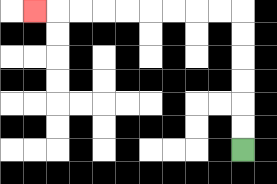{'start': '[10, 6]', 'end': '[1, 0]', 'path_directions': 'U,U,U,U,U,U,L,L,L,L,L,L,L,L,L', 'path_coordinates': '[[10, 6], [10, 5], [10, 4], [10, 3], [10, 2], [10, 1], [10, 0], [9, 0], [8, 0], [7, 0], [6, 0], [5, 0], [4, 0], [3, 0], [2, 0], [1, 0]]'}